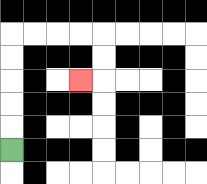{'start': '[0, 6]', 'end': '[3, 3]', 'path_directions': 'U,U,U,U,U,R,R,R,R,D,D,L', 'path_coordinates': '[[0, 6], [0, 5], [0, 4], [0, 3], [0, 2], [0, 1], [1, 1], [2, 1], [3, 1], [4, 1], [4, 2], [4, 3], [3, 3]]'}